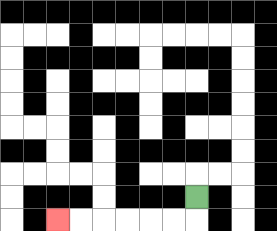{'start': '[8, 8]', 'end': '[2, 9]', 'path_directions': 'D,L,L,L,L,L,L', 'path_coordinates': '[[8, 8], [8, 9], [7, 9], [6, 9], [5, 9], [4, 9], [3, 9], [2, 9]]'}